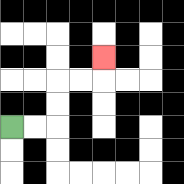{'start': '[0, 5]', 'end': '[4, 2]', 'path_directions': 'R,R,U,U,R,R,U', 'path_coordinates': '[[0, 5], [1, 5], [2, 5], [2, 4], [2, 3], [3, 3], [4, 3], [4, 2]]'}